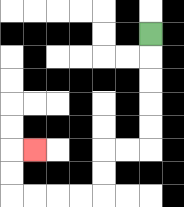{'start': '[6, 1]', 'end': '[1, 6]', 'path_directions': 'D,D,D,D,D,L,L,D,D,L,L,L,L,U,U,R', 'path_coordinates': '[[6, 1], [6, 2], [6, 3], [6, 4], [6, 5], [6, 6], [5, 6], [4, 6], [4, 7], [4, 8], [3, 8], [2, 8], [1, 8], [0, 8], [0, 7], [0, 6], [1, 6]]'}